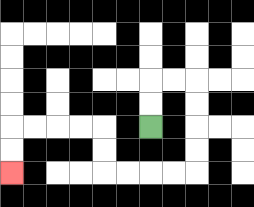{'start': '[6, 5]', 'end': '[0, 7]', 'path_directions': 'U,U,R,R,D,D,D,D,L,L,L,L,U,U,L,L,L,L,D,D', 'path_coordinates': '[[6, 5], [6, 4], [6, 3], [7, 3], [8, 3], [8, 4], [8, 5], [8, 6], [8, 7], [7, 7], [6, 7], [5, 7], [4, 7], [4, 6], [4, 5], [3, 5], [2, 5], [1, 5], [0, 5], [0, 6], [0, 7]]'}